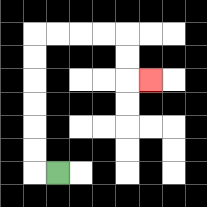{'start': '[2, 7]', 'end': '[6, 3]', 'path_directions': 'L,U,U,U,U,U,U,R,R,R,R,D,D,R', 'path_coordinates': '[[2, 7], [1, 7], [1, 6], [1, 5], [1, 4], [1, 3], [1, 2], [1, 1], [2, 1], [3, 1], [4, 1], [5, 1], [5, 2], [5, 3], [6, 3]]'}